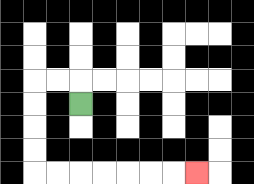{'start': '[3, 4]', 'end': '[8, 7]', 'path_directions': 'U,L,L,D,D,D,D,R,R,R,R,R,R,R', 'path_coordinates': '[[3, 4], [3, 3], [2, 3], [1, 3], [1, 4], [1, 5], [1, 6], [1, 7], [2, 7], [3, 7], [4, 7], [5, 7], [6, 7], [7, 7], [8, 7]]'}